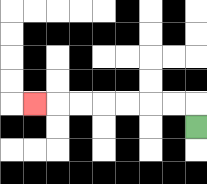{'start': '[8, 5]', 'end': '[1, 4]', 'path_directions': 'U,L,L,L,L,L,L,L', 'path_coordinates': '[[8, 5], [8, 4], [7, 4], [6, 4], [5, 4], [4, 4], [3, 4], [2, 4], [1, 4]]'}